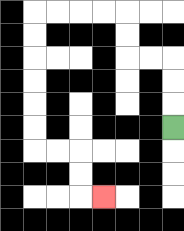{'start': '[7, 5]', 'end': '[4, 8]', 'path_directions': 'U,U,U,L,L,U,U,L,L,L,L,D,D,D,D,D,D,R,R,D,D,R', 'path_coordinates': '[[7, 5], [7, 4], [7, 3], [7, 2], [6, 2], [5, 2], [5, 1], [5, 0], [4, 0], [3, 0], [2, 0], [1, 0], [1, 1], [1, 2], [1, 3], [1, 4], [1, 5], [1, 6], [2, 6], [3, 6], [3, 7], [3, 8], [4, 8]]'}